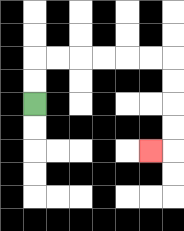{'start': '[1, 4]', 'end': '[6, 6]', 'path_directions': 'U,U,R,R,R,R,R,R,D,D,D,D,L', 'path_coordinates': '[[1, 4], [1, 3], [1, 2], [2, 2], [3, 2], [4, 2], [5, 2], [6, 2], [7, 2], [7, 3], [7, 4], [7, 5], [7, 6], [6, 6]]'}